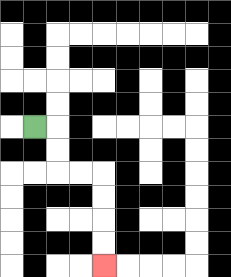{'start': '[1, 5]', 'end': '[4, 11]', 'path_directions': 'R,D,D,R,R,D,D,D,D', 'path_coordinates': '[[1, 5], [2, 5], [2, 6], [2, 7], [3, 7], [4, 7], [4, 8], [4, 9], [4, 10], [4, 11]]'}